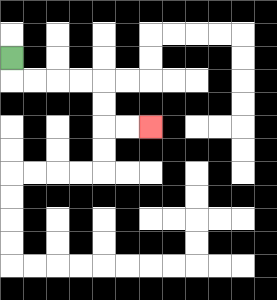{'start': '[0, 2]', 'end': '[6, 5]', 'path_directions': 'D,R,R,R,R,D,D,R,R', 'path_coordinates': '[[0, 2], [0, 3], [1, 3], [2, 3], [3, 3], [4, 3], [4, 4], [4, 5], [5, 5], [6, 5]]'}